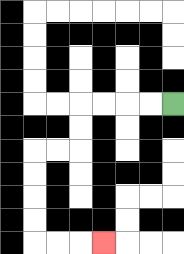{'start': '[7, 4]', 'end': '[4, 10]', 'path_directions': 'L,L,L,L,D,D,L,L,D,D,D,D,R,R,R', 'path_coordinates': '[[7, 4], [6, 4], [5, 4], [4, 4], [3, 4], [3, 5], [3, 6], [2, 6], [1, 6], [1, 7], [1, 8], [1, 9], [1, 10], [2, 10], [3, 10], [4, 10]]'}